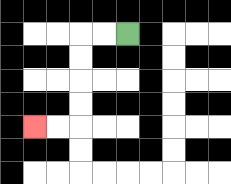{'start': '[5, 1]', 'end': '[1, 5]', 'path_directions': 'L,L,D,D,D,D,L,L', 'path_coordinates': '[[5, 1], [4, 1], [3, 1], [3, 2], [3, 3], [3, 4], [3, 5], [2, 5], [1, 5]]'}